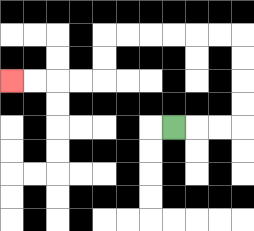{'start': '[7, 5]', 'end': '[0, 3]', 'path_directions': 'R,R,R,U,U,U,U,L,L,L,L,L,L,D,D,L,L,L,L', 'path_coordinates': '[[7, 5], [8, 5], [9, 5], [10, 5], [10, 4], [10, 3], [10, 2], [10, 1], [9, 1], [8, 1], [7, 1], [6, 1], [5, 1], [4, 1], [4, 2], [4, 3], [3, 3], [2, 3], [1, 3], [0, 3]]'}